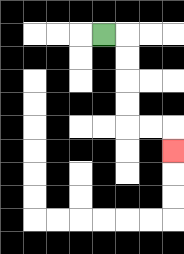{'start': '[4, 1]', 'end': '[7, 6]', 'path_directions': 'R,D,D,D,D,R,R,D', 'path_coordinates': '[[4, 1], [5, 1], [5, 2], [5, 3], [5, 4], [5, 5], [6, 5], [7, 5], [7, 6]]'}